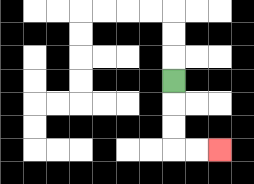{'start': '[7, 3]', 'end': '[9, 6]', 'path_directions': 'D,D,D,R,R', 'path_coordinates': '[[7, 3], [7, 4], [7, 5], [7, 6], [8, 6], [9, 6]]'}